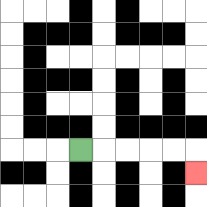{'start': '[3, 6]', 'end': '[8, 7]', 'path_directions': 'R,R,R,R,R,D', 'path_coordinates': '[[3, 6], [4, 6], [5, 6], [6, 6], [7, 6], [8, 6], [8, 7]]'}